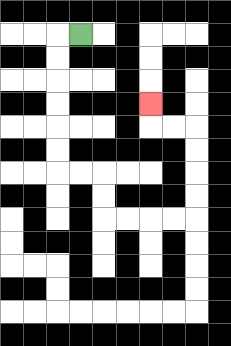{'start': '[3, 1]', 'end': '[6, 4]', 'path_directions': 'L,D,D,D,D,D,D,R,R,D,D,R,R,R,R,U,U,U,U,L,L,U', 'path_coordinates': '[[3, 1], [2, 1], [2, 2], [2, 3], [2, 4], [2, 5], [2, 6], [2, 7], [3, 7], [4, 7], [4, 8], [4, 9], [5, 9], [6, 9], [7, 9], [8, 9], [8, 8], [8, 7], [8, 6], [8, 5], [7, 5], [6, 5], [6, 4]]'}